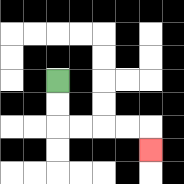{'start': '[2, 3]', 'end': '[6, 6]', 'path_directions': 'D,D,R,R,R,R,D', 'path_coordinates': '[[2, 3], [2, 4], [2, 5], [3, 5], [4, 5], [5, 5], [6, 5], [6, 6]]'}